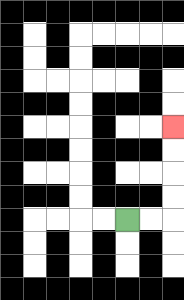{'start': '[5, 9]', 'end': '[7, 5]', 'path_directions': 'R,R,U,U,U,U', 'path_coordinates': '[[5, 9], [6, 9], [7, 9], [7, 8], [7, 7], [7, 6], [7, 5]]'}